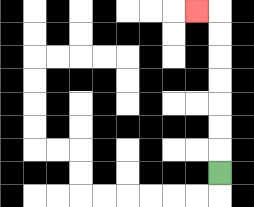{'start': '[9, 7]', 'end': '[8, 0]', 'path_directions': 'U,U,U,U,U,U,U,L', 'path_coordinates': '[[9, 7], [9, 6], [9, 5], [9, 4], [9, 3], [9, 2], [9, 1], [9, 0], [8, 0]]'}